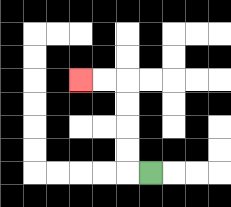{'start': '[6, 7]', 'end': '[3, 3]', 'path_directions': 'L,U,U,U,U,L,L', 'path_coordinates': '[[6, 7], [5, 7], [5, 6], [5, 5], [5, 4], [5, 3], [4, 3], [3, 3]]'}